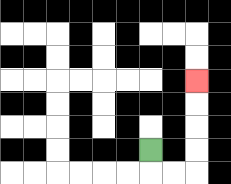{'start': '[6, 6]', 'end': '[8, 3]', 'path_directions': 'D,R,R,U,U,U,U', 'path_coordinates': '[[6, 6], [6, 7], [7, 7], [8, 7], [8, 6], [8, 5], [8, 4], [8, 3]]'}